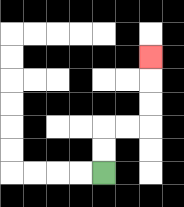{'start': '[4, 7]', 'end': '[6, 2]', 'path_directions': 'U,U,R,R,U,U,U', 'path_coordinates': '[[4, 7], [4, 6], [4, 5], [5, 5], [6, 5], [6, 4], [6, 3], [6, 2]]'}